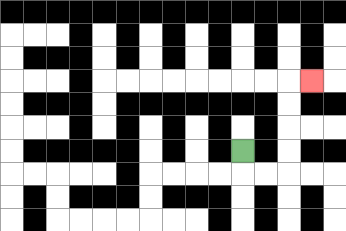{'start': '[10, 6]', 'end': '[13, 3]', 'path_directions': 'D,R,R,U,U,U,U,R', 'path_coordinates': '[[10, 6], [10, 7], [11, 7], [12, 7], [12, 6], [12, 5], [12, 4], [12, 3], [13, 3]]'}